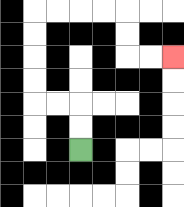{'start': '[3, 6]', 'end': '[7, 2]', 'path_directions': 'U,U,L,L,U,U,U,U,R,R,R,R,D,D,R,R', 'path_coordinates': '[[3, 6], [3, 5], [3, 4], [2, 4], [1, 4], [1, 3], [1, 2], [1, 1], [1, 0], [2, 0], [3, 0], [4, 0], [5, 0], [5, 1], [5, 2], [6, 2], [7, 2]]'}